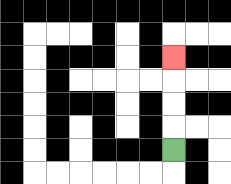{'start': '[7, 6]', 'end': '[7, 2]', 'path_directions': 'U,U,U,U', 'path_coordinates': '[[7, 6], [7, 5], [7, 4], [7, 3], [7, 2]]'}